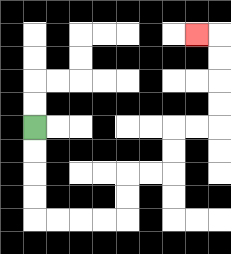{'start': '[1, 5]', 'end': '[8, 1]', 'path_directions': 'D,D,D,D,R,R,R,R,U,U,R,R,U,U,R,R,U,U,U,U,L', 'path_coordinates': '[[1, 5], [1, 6], [1, 7], [1, 8], [1, 9], [2, 9], [3, 9], [4, 9], [5, 9], [5, 8], [5, 7], [6, 7], [7, 7], [7, 6], [7, 5], [8, 5], [9, 5], [9, 4], [9, 3], [9, 2], [9, 1], [8, 1]]'}